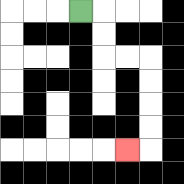{'start': '[3, 0]', 'end': '[5, 6]', 'path_directions': 'R,D,D,R,R,D,D,D,D,L', 'path_coordinates': '[[3, 0], [4, 0], [4, 1], [4, 2], [5, 2], [6, 2], [6, 3], [6, 4], [6, 5], [6, 6], [5, 6]]'}